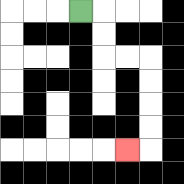{'start': '[3, 0]', 'end': '[5, 6]', 'path_directions': 'R,D,D,R,R,D,D,D,D,L', 'path_coordinates': '[[3, 0], [4, 0], [4, 1], [4, 2], [5, 2], [6, 2], [6, 3], [6, 4], [6, 5], [6, 6], [5, 6]]'}